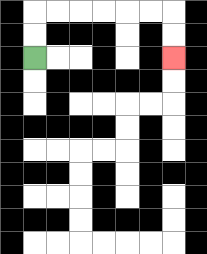{'start': '[1, 2]', 'end': '[7, 2]', 'path_directions': 'U,U,R,R,R,R,R,R,D,D', 'path_coordinates': '[[1, 2], [1, 1], [1, 0], [2, 0], [3, 0], [4, 0], [5, 0], [6, 0], [7, 0], [7, 1], [7, 2]]'}